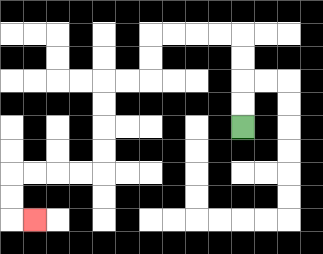{'start': '[10, 5]', 'end': '[1, 9]', 'path_directions': 'U,U,U,U,L,L,L,L,D,D,L,L,D,D,D,D,L,L,L,L,D,D,R', 'path_coordinates': '[[10, 5], [10, 4], [10, 3], [10, 2], [10, 1], [9, 1], [8, 1], [7, 1], [6, 1], [6, 2], [6, 3], [5, 3], [4, 3], [4, 4], [4, 5], [4, 6], [4, 7], [3, 7], [2, 7], [1, 7], [0, 7], [0, 8], [0, 9], [1, 9]]'}